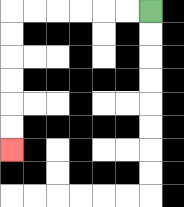{'start': '[6, 0]', 'end': '[0, 6]', 'path_directions': 'L,L,L,L,L,L,D,D,D,D,D,D', 'path_coordinates': '[[6, 0], [5, 0], [4, 0], [3, 0], [2, 0], [1, 0], [0, 0], [0, 1], [0, 2], [0, 3], [0, 4], [0, 5], [0, 6]]'}